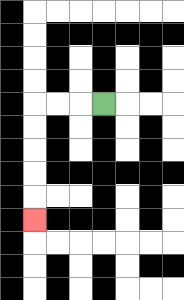{'start': '[4, 4]', 'end': '[1, 9]', 'path_directions': 'L,L,L,D,D,D,D,D', 'path_coordinates': '[[4, 4], [3, 4], [2, 4], [1, 4], [1, 5], [1, 6], [1, 7], [1, 8], [1, 9]]'}